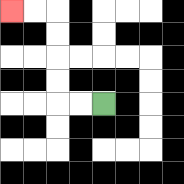{'start': '[4, 4]', 'end': '[0, 0]', 'path_directions': 'L,L,U,U,U,U,L,L', 'path_coordinates': '[[4, 4], [3, 4], [2, 4], [2, 3], [2, 2], [2, 1], [2, 0], [1, 0], [0, 0]]'}